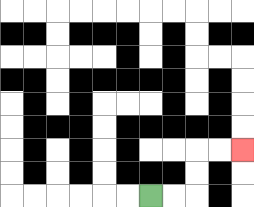{'start': '[6, 8]', 'end': '[10, 6]', 'path_directions': 'R,R,U,U,R,R', 'path_coordinates': '[[6, 8], [7, 8], [8, 8], [8, 7], [8, 6], [9, 6], [10, 6]]'}